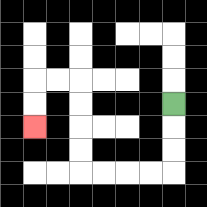{'start': '[7, 4]', 'end': '[1, 5]', 'path_directions': 'D,D,D,L,L,L,L,U,U,U,U,L,L,D,D', 'path_coordinates': '[[7, 4], [7, 5], [7, 6], [7, 7], [6, 7], [5, 7], [4, 7], [3, 7], [3, 6], [3, 5], [3, 4], [3, 3], [2, 3], [1, 3], [1, 4], [1, 5]]'}